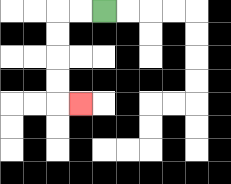{'start': '[4, 0]', 'end': '[3, 4]', 'path_directions': 'L,L,D,D,D,D,R', 'path_coordinates': '[[4, 0], [3, 0], [2, 0], [2, 1], [2, 2], [2, 3], [2, 4], [3, 4]]'}